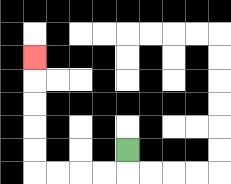{'start': '[5, 6]', 'end': '[1, 2]', 'path_directions': 'D,L,L,L,L,U,U,U,U,U', 'path_coordinates': '[[5, 6], [5, 7], [4, 7], [3, 7], [2, 7], [1, 7], [1, 6], [1, 5], [1, 4], [1, 3], [1, 2]]'}